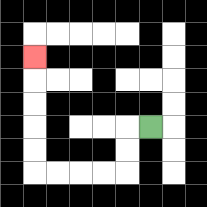{'start': '[6, 5]', 'end': '[1, 2]', 'path_directions': 'L,D,D,L,L,L,L,U,U,U,U,U', 'path_coordinates': '[[6, 5], [5, 5], [5, 6], [5, 7], [4, 7], [3, 7], [2, 7], [1, 7], [1, 6], [1, 5], [1, 4], [1, 3], [1, 2]]'}